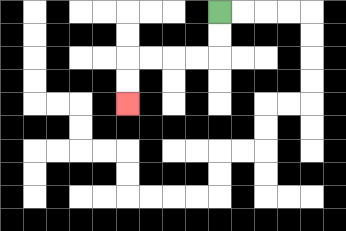{'start': '[9, 0]', 'end': '[5, 4]', 'path_directions': 'D,D,L,L,L,L,D,D', 'path_coordinates': '[[9, 0], [9, 1], [9, 2], [8, 2], [7, 2], [6, 2], [5, 2], [5, 3], [5, 4]]'}